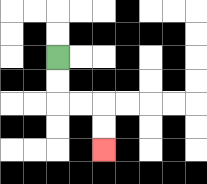{'start': '[2, 2]', 'end': '[4, 6]', 'path_directions': 'D,D,R,R,D,D', 'path_coordinates': '[[2, 2], [2, 3], [2, 4], [3, 4], [4, 4], [4, 5], [4, 6]]'}